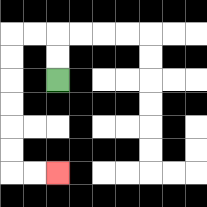{'start': '[2, 3]', 'end': '[2, 7]', 'path_directions': 'U,U,L,L,D,D,D,D,D,D,R,R', 'path_coordinates': '[[2, 3], [2, 2], [2, 1], [1, 1], [0, 1], [0, 2], [0, 3], [0, 4], [0, 5], [0, 6], [0, 7], [1, 7], [2, 7]]'}